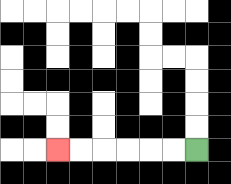{'start': '[8, 6]', 'end': '[2, 6]', 'path_directions': 'L,L,L,L,L,L', 'path_coordinates': '[[8, 6], [7, 6], [6, 6], [5, 6], [4, 6], [3, 6], [2, 6]]'}